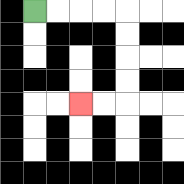{'start': '[1, 0]', 'end': '[3, 4]', 'path_directions': 'R,R,R,R,D,D,D,D,L,L', 'path_coordinates': '[[1, 0], [2, 0], [3, 0], [4, 0], [5, 0], [5, 1], [5, 2], [5, 3], [5, 4], [4, 4], [3, 4]]'}